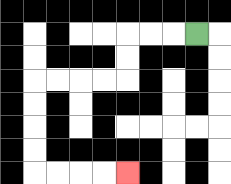{'start': '[8, 1]', 'end': '[5, 7]', 'path_directions': 'L,L,L,D,D,L,L,L,L,D,D,D,D,R,R,R,R', 'path_coordinates': '[[8, 1], [7, 1], [6, 1], [5, 1], [5, 2], [5, 3], [4, 3], [3, 3], [2, 3], [1, 3], [1, 4], [1, 5], [1, 6], [1, 7], [2, 7], [3, 7], [4, 7], [5, 7]]'}